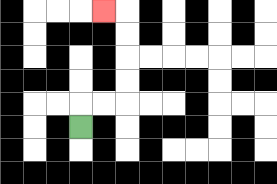{'start': '[3, 5]', 'end': '[4, 0]', 'path_directions': 'U,R,R,U,U,U,U,L', 'path_coordinates': '[[3, 5], [3, 4], [4, 4], [5, 4], [5, 3], [5, 2], [5, 1], [5, 0], [4, 0]]'}